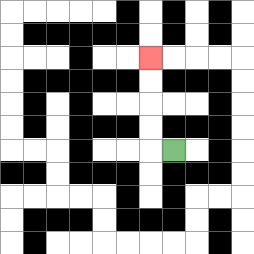{'start': '[7, 6]', 'end': '[6, 2]', 'path_directions': 'L,U,U,U,U', 'path_coordinates': '[[7, 6], [6, 6], [6, 5], [6, 4], [6, 3], [6, 2]]'}